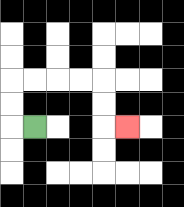{'start': '[1, 5]', 'end': '[5, 5]', 'path_directions': 'L,U,U,R,R,R,R,D,D,R', 'path_coordinates': '[[1, 5], [0, 5], [0, 4], [0, 3], [1, 3], [2, 3], [3, 3], [4, 3], [4, 4], [4, 5], [5, 5]]'}